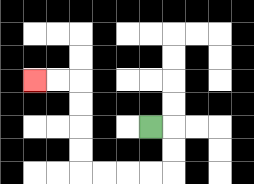{'start': '[6, 5]', 'end': '[1, 3]', 'path_directions': 'R,D,D,L,L,L,L,U,U,U,U,L,L', 'path_coordinates': '[[6, 5], [7, 5], [7, 6], [7, 7], [6, 7], [5, 7], [4, 7], [3, 7], [3, 6], [3, 5], [3, 4], [3, 3], [2, 3], [1, 3]]'}